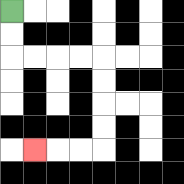{'start': '[0, 0]', 'end': '[1, 6]', 'path_directions': 'D,D,R,R,R,R,D,D,D,D,L,L,L', 'path_coordinates': '[[0, 0], [0, 1], [0, 2], [1, 2], [2, 2], [3, 2], [4, 2], [4, 3], [4, 4], [4, 5], [4, 6], [3, 6], [2, 6], [1, 6]]'}